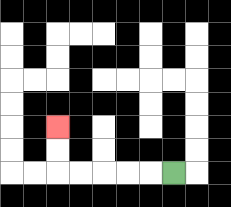{'start': '[7, 7]', 'end': '[2, 5]', 'path_directions': 'L,L,L,L,L,U,U', 'path_coordinates': '[[7, 7], [6, 7], [5, 7], [4, 7], [3, 7], [2, 7], [2, 6], [2, 5]]'}